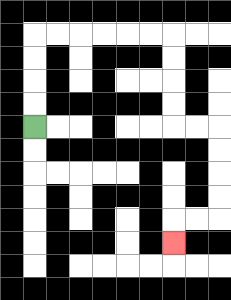{'start': '[1, 5]', 'end': '[7, 10]', 'path_directions': 'U,U,U,U,R,R,R,R,R,R,D,D,D,D,R,R,D,D,D,D,L,L,D', 'path_coordinates': '[[1, 5], [1, 4], [1, 3], [1, 2], [1, 1], [2, 1], [3, 1], [4, 1], [5, 1], [6, 1], [7, 1], [7, 2], [7, 3], [7, 4], [7, 5], [8, 5], [9, 5], [9, 6], [9, 7], [9, 8], [9, 9], [8, 9], [7, 9], [7, 10]]'}